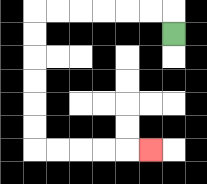{'start': '[7, 1]', 'end': '[6, 6]', 'path_directions': 'U,L,L,L,L,L,L,D,D,D,D,D,D,R,R,R,R,R', 'path_coordinates': '[[7, 1], [7, 0], [6, 0], [5, 0], [4, 0], [3, 0], [2, 0], [1, 0], [1, 1], [1, 2], [1, 3], [1, 4], [1, 5], [1, 6], [2, 6], [3, 6], [4, 6], [5, 6], [6, 6]]'}